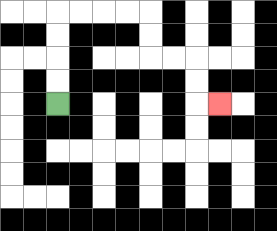{'start': '[2, 4]', 'end': '[9, 4]', 'path_directions': 'U,U,U,U,R,R,R,R,D,D,R,R,D,D,R', 'path_coordinates': '[[2, 4], [2, 3], [2, 2], [2, 1], [2, 0], [3, 0], [4, 0], [5, 0], [6, 0], [6, 1], [6, 2], [7, 2], [8, 2], [8, 3], [8, 4], [9, 4]]'}